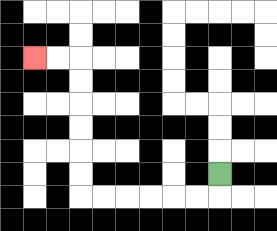{'start': '[9, 7]', 'end': '[1, 2]', 'path_directions': 'D,L,L,L,L,L,L,U,U,U,U,U,U,L,L', 'path_coordinates': '[[9, 7], [9, 8], [8, 8], [7, 8], [6, 8], [5, 8], [4, 8], [3, 8], [3, 7], [3, 6], [3, 5], [3, 4], [3, 3], [3, 2], [2, 2], [1, 2]]'}